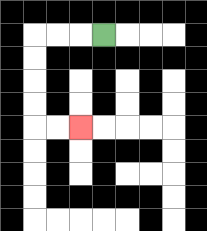{'start': '[4, 1]', 'end': '[3, 5]', 'path_directions': 'L,L,L,D,D,D,D,R,R', 'path_coordinates': '[[4, 1], [3, 1], [2, 1], [1, 1], [1, 2], [1, 3], [1, 4], [1, 5], [2, 5], [3, 5]]'}